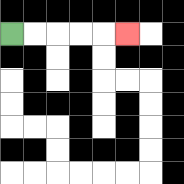{'start': '[0, 1]', 'end': '[5, 1]', 'path_directions': 'R,R,R,R,R', 'path_coordinates': '[[0, 1], [1, 1], [2, 1], [3, 1], [4, 1], [5, 1]]'}